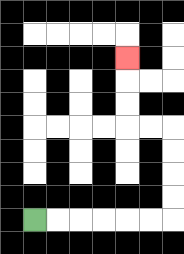{'start': '[1, 9]', 'end': '[5, 2]', 'path_directions': 'R,R,R,R,R,R,U,U,U,U,L,L,U,U,U', 'path_coordinates': '[[1, 9], [2, 9], [3, 9], [4, 9], [5, 9], [6, 9], [7, 9], [7, 8], [7, 7], [7, 6], [7, 5], [6, 5], [5, 5], [5, 4], [5, 3], [5, 2]]'}